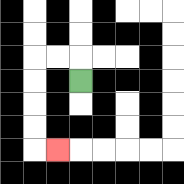{'start': '[3, 3]', 'end': '[2, 6]', 'path_directions': 'U,L,L,D,D,D,D,R', 'path_coordinates': '[[3, 3], [3, 2], [2, 2], [1, 2], [1, 3], [1, 4], [1, 5], [1, 6], [2, 6]]'}